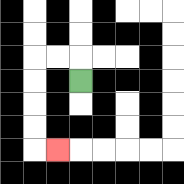{'start': '[3, 3]', 'end': '[2, 6]', 'path_directions': 'U,L,L,D,D,D,D,R', 'path_coordinates': '[[3, 3], [3, 2], [2, 2], [1, 2], [1, 3], [1, 4], [1, 5], [1, 6], [2, 6]]'}